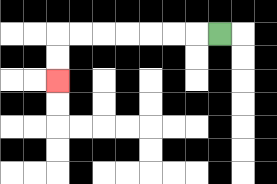{'start': '[9, 1]', 'end': '[2, 3]', 'path_directions': 'L,L,L,L,L,L,L,D,D', 'path_coordinates': '[[9, 1], [8, 1], [7, 1], [6, 1], [5, 1], [4, 1], [3, 1], [2, 1], [2, 2], [2, 3]]'}